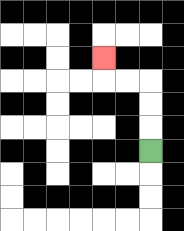{'start': '[6, 6]', 'end': '[4, 2]', 'path_directions': 'U,U,U,L,L,U', 'path_coordinates': '[[6, 6], [6, 5], [6, 4], [6, 3], [5, 3], [4, 3], [4, 2]]'}